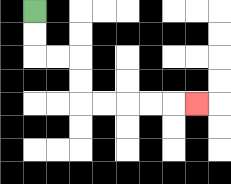{'start': '[1, 0]', 'end': '[8, 4]', 'path_directions': 'D,D,R,R,D,D,R,R,R,R,R', 'path_coordinates': '[[1, 0], [1, 1], [1, 2], [2, 2], [3, 2], [3, 3], [3, 4], [4, 4], [5, 4], [6, 4], [7, 4], [8, 4]]'}